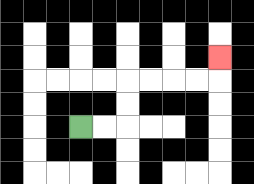{'start': '[3, 5]', 'end': '[9, 2]', 'path_directions': 'R,R,U,U,R,R,R,R,U', 'path_coordinates': '[[3, 5], [4, 5], [5, 5], [5, 4], [5, 3], [6, 3], [7, 3], [8, 3], [9, 3], [9, 2]]'}